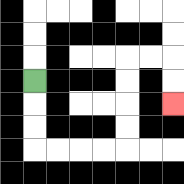{'start': '[1, 3]', 'end': '[7, 4]', 'path_directions': 'D,D,D,R,R,R,R,U,U,U,U,R,R,D,D', 'path_coordinates': '[[1, 3], [1, 4], [1, 5], [1, 6], [2, 6], [3, 6], [4, 6], [5, 6], [5, 5], [5, 4], [5, 3], [5, 2], [6, 2], [7, 2], [7, 3], [7, 4]]'}